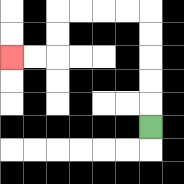{'start': '[6, 5]', 'end': '[0, 2]', 'path_directions': 'U,U,U,U,U,L,L,L,L,D,D,L,L', 'path_coordinates': '[[6, 5], [6, 4], [6, 3], [6, 2], [6, 1], [6, 0], [5, 0], [4, 0], [3, 0], [2, 0], [2, 1], [2, 2], [1, 2], [0, 2]]'}